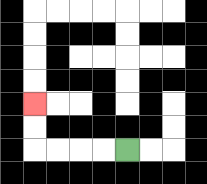{'start': '[5, 6]', 'end': '[1, 4]', 'path_directions': 'L,L,L,L,U,U', 'path_coordinates': '[[5, 6], [4, 6], [3, 6], [2, 6], [1, 6], [1, 5], [1, 4]]'}